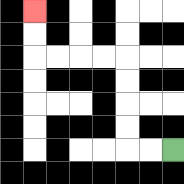{'start': '[7, 6]', 'end': '[1, 0]', 'path_directions': 'L,L,U,U,U,U,L,L,L,L,U,U', 'path_coordinates': '[[7, 6], [6, 6], [5, 6], [5, 5], [5, 4], [5, 3], [5, 2], [4, 2], [3, 2], [2, 2], [1, 2], [1, 1], [1, 0]]'}